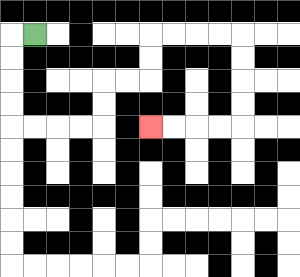{'start': '[1, 1]', 'end': '[6, 5]', 'path_directions': 'L,D,D,D,D,R,R,R,R,U,U,R,R,U,U,R,R,R,R,D,D,D,D,L,L,L,L', 'path_coordinates': '[[1, 1], [0, 1], [0, 2], [0, 3], [0, 4], [0, 5], [1, 5], [2, 5], [3, 5], [4, 5], [4, 4], [4, 3], [5, 3], [6, 3], [6, 2], [6, 1], [7, 1], [8, 1], [9, 1], [10, 1], [10, 2], [10, 3], [10, 4], [10, 5], [9, 5], [8, 5], [7, 5], [6, 5]]'}